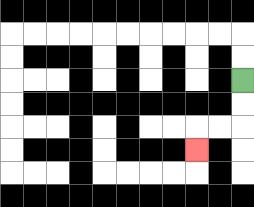{'start': '[10, 3]', 'end': '[8, 6]', 'path_directions': 'D,D,L,L,D', 'path_coordinates': '[[10, 3], [10, 4], [10, 5], [9, 5], [8, 5], [8, 6]]'}